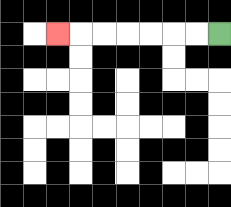{'start': '[9, 1]', 'end': '[2, 1]', 'path_directions': 'L,L,L,L,L,L,L', 'path_coordinates': '[[9, 1], [8, 1], [7, 1], [6, 1], [5, 1], [4, 1], [3, 1], [2, 1]]'}